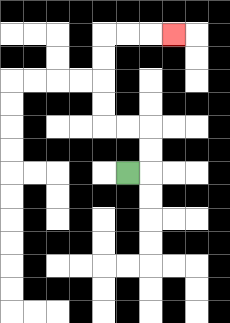{'start': '[5, 7]', 'end': '[7, 1]', 'path_directions': 'R,U,U,L,L,U,U,U,U,R,R,R', 'path_coordinates': '[[5, 7], [6, 7], [6, 6], [6, 5], [5, 5], [4, 5], [4, 4], [4, 3], [4, 2], [4, 1], [5, 1], [6, 1], [7, 1]]'}